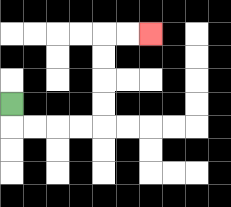{'start': '[0, 4]', 'end': '[6, 1]', 'path_directions': 'D,R,R,R,R,U,U,U,U,R,R', 'path_coordinates': '[[0, 4], [0, 5], [1, 5], [2, 5], [3, 5], [4, 5], [4, 4], [4, 3], [4, 2], [4, 1], [5, 1], [6, 1]]'}